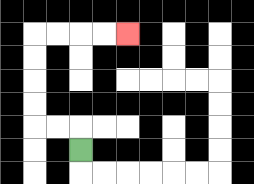{'start': '[3, 6]', 'end': '[5, 1]', 'path_directions': 'U,L,L,U,U,U,U,R,R,R,R', 'path_coordinates': '[[3, 6], [3, 5], [2, 5], [1, 5], [1, 4], [1, 3], [1, 2], [1, 1], [2, 1], [3, 1], [4, 1], [5, 1]]'}